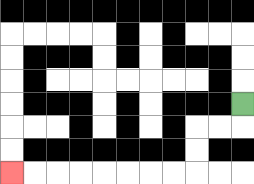{'start': '[10, 4]', 'end': '[0, 7]', 'path_directions': 'D,L,L,D,D,L,L,L,L,L,L,L,L', 'path_coordinates': '[[10, 4], [10, 5], [9, 5], [8, 5], [8, 6], [8, 7], [7, 7], [6, 7], [5, 7], [4, 7], [3, 7], [2, 7], [1, 7], [0, 7]]'}